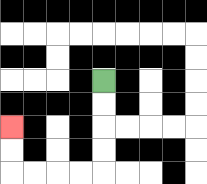{'start': '[4, 3]', 'end': '[0, 5]', 'path_directions': 'D,D,D,D,L,L,L,L,U,U', 'path_coordinates': '[[4, 3], [4, 4], [4, 5], [4, 6], [4, 7], [3, 7], [2, 7], [1, 7], [0, 7], [0, 6], [0, 5]]'}